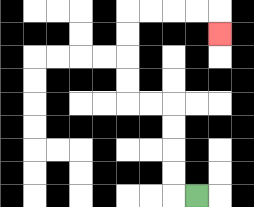{'start': '[8, 8]', 'end': '[9, 1]', 'path_directions': 'L,U,U,U,U,L,L,U,U,U,U,R,R,R,R,D', 'path_coordinates': '[[8, 8], [7, 8], [7, 7], [7, 6], [7, 5], [7, 4], [6, 4], [5, 4], [5, 3], [5, 2], [5, 1], [5, 0], [6, 0], [7, 0], [8, 0], [9, 0], [9, 1]]'}